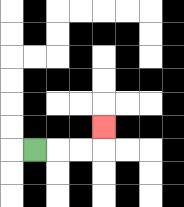{'start': '[1, 6]', 'end': '[4, 5]', 'path_directions': 'R,R,R,U', 'path_coordinates': '[[1, 6], [2, 6], [3, 6], [4, 6], [4, 5]]'}